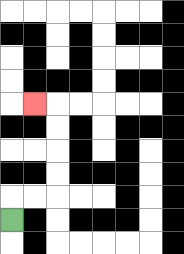{'start': '[0, 9]', 'end': '[1, 4]', 'path_directions': 'U,R,R,U,U,U,U,L', 'path_coordinates': '[[0, 9], [0, 8], [1, 8], [2, 8], [2, 7], [2, 6], [2, 5], [2, 4], [1, 4]]'}